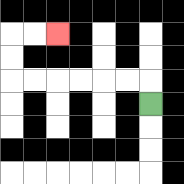{'start': '[6, 4]', 'end': '[2, 1]', 'path_directions': 'U,L,L,L,L,L,L,U,U,R,R', 'path_coordinates': '[[6, 4], [6, 3], [5, 3], [4, 3], [3, 3], [2, 3], [1, 3], [0, 3], [0, 2], [0, 1], [1, 1], [2, 1]]'}